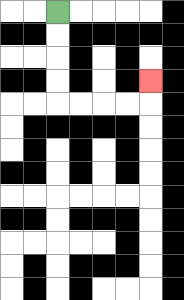{'start': '[2, 0]', 'end': '[6, 3]', 'path_directions': 'D,D,D,D,R,R,R,R,U', 'path_coordinates': '[[2, 0], [2, 1], [2, 2], [2, 3], [2, 4], [3, 4], [4, 4], [5, 4], [6, 4], [6, 3]]'}